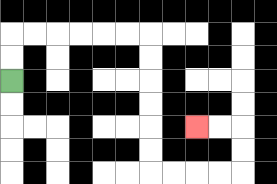{'start': '[0, 3]', 'end': '[8, 5]', 'path_directions': 'U,U,R,R,R,R,R,R,D,D,D,D,D,D,R,R,R,R,U,U,L,L', 'path_coordinates': '[[0, 3], [0, 2], [0, 1], [1, 1], [2, 1], [3, 1], [4, 1], [5, 1], [6, 1], [6, 2], [6, 3], [6, 4], [6, 5], [6, 6], [6, 7], [7, 7], [8, 7], [9, 7], [10, 7], [10, 6], [10, 5], [9, 5], [8, 5]]'}